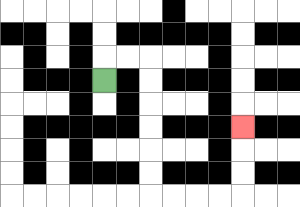{'start': '[4, 3]', 'end': '[10, 5]', 'path_directions': 'U,R,R,D,D,D,D,D,D,R,R,R,R,U,U,U', 'path_coordinates': '[[4, 3], [4, 2], [5, 2], [6, 2], [6, 3], [6, 4], [6, 5], [6, 6], [6, 7], [6, 8], [7, 8], [8, 8], [9, 8], [10, 8], [10, 7], [10, 6], [10, 5]]'}